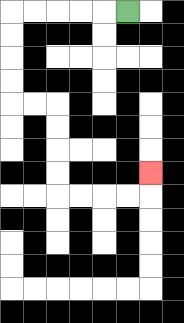{'start': '[5, 0]', 'end': '[6, 7]', 'path_directions': 'L,L,L,L,L,D,D,D,D,R,R,D,D,D,D,R,R,R,R,U', 'path_coordinates': '[[5, 0], [4, 0], [3, 0], [2, 0], [1, 0], [0, 0], [0, 1], [0, 2], [0, 3], [0, 4], [1, 4], [2, 4], [2, 5], [2, 6], [2, 7], [2, 8], [3, 8], [4, 8], [5, 8], [6, 8], [6, 7]]'}